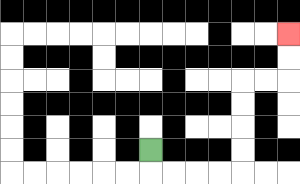{'start': '[6, 6]', 'end': '[12, 1]', 'path_directions': 'D,R,R,R,R,U,U,U,U,R,R,U,U', 'path_coordinates': '[[6, 6], [6, 7], [7, 7], [8, 7], [9, 7], [10, 7], [10, 6], [10, 5], [10, 4], [10, 3], [11, 3], [12, 3], [12, 2], [12, 1]]'}